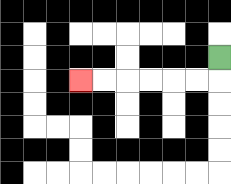{'start': '[9, 2]', 'end': '[3, 3]', 'path_directions': 'D,L,L,L,L,L,L', 'path_coordinates': '[[9, 2], [9, 3], [8, 3], [7, 3], [6, 3], [5, 3], [4, 3], [3, 3]]'}